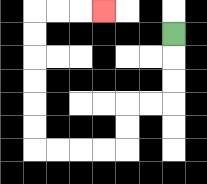{'start': '[7, 1]', 'end': '[4, 0]', 'path_directions': 'D,D,D,L,L,D,D,L,L,L,L,U,U,U,U,U,U,R,R,R', 'path_coordinates': '[[7, 1], [7, 2], [7, 3], [7, 4], [6, 4], [5, 4], [5, 5], [5, 6], [4, 6], [3, 6], [2, 6], [1, 6], [1, 5], [1, 4], [1, 3], [1, 2], [1, 1], [1, 0], [2, 0], [3, 0], [4, 0]]'}